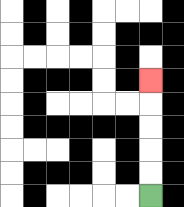{'start': '[6, 8]', 'end': '[6, 3]', 'path_directions': 'U,U,U,U,U', 'path_coordinates': '[[6, 8], [6, 7], [6, 6], [6, 5], [6, 4], [6, 3]]'}